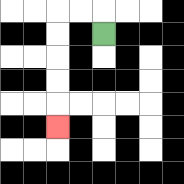{'start': '[4, 1]', 'end': '[2, 5]', 'path_directions': 'U,L,L,D,D,D,D,D', 'path_coordinates': '[[4, 1], [4, 0], [3, 0], [2, 0], [2, 1], [2, 2], [2, 3], [2, 4], [2, 5]]'}